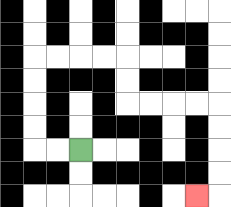{'start': '[3, 6]', 'end': '[8, 8]', 'path_directions': 'L,L,U,U,U,U,R,R,R,R,D,D,R,R,R,R,D,D,D,D,L', 'path_coordinates': '[[3, 6], [2, 6], [1, 6], [1, 5], [1, 4], [1, 3], [1, 2], [2, 2], [3, 2], [4, 2], [5, 2], [5, 3], [5, 4], [6, 4], [7, 4], [8, 4], [9, 4], [9, 5], [9, 6], [9, 7], [9, 8], [8, 8]]'}